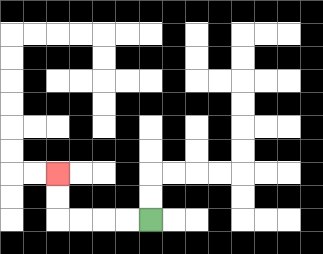{'start': '[6, 9]', 'end': '[2, 7]', 'path_directions': 'L,L,L,L,U,U', 'path_coordinates': '[[6, 9], [5, 9], [4, 9], [3, 9], [2, 9], [2, 8], [2, 7]]'}